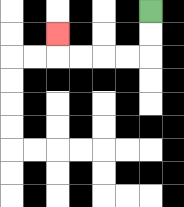{'start': '[6, 0]', 'end': '[2, 1]', 'path_directions': 'D,D,L,L,L,L,U', 'path_coordinates': '[[6, 0], [6, 1], [6, 2], [5, 2], [4, 2], [3, 2], [2, 2], [2, 1]]'}